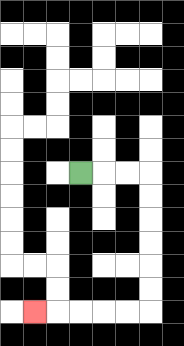{'start': '[3, 7]', 'end': '[1, 13]', 'path_directions': 'R,R,R,D,D,D,D,D,D,L,L,L,L,L', 'path_coordinates': '[[3, 7], [4, 7], [5, 7], [6, 7], [6, 8], [6, 9], [6, 10], [6, 11], [6, 12], [6, 13], [5, 13], [4, 13], [3, 13], [2, 13], [1, 13]]'}